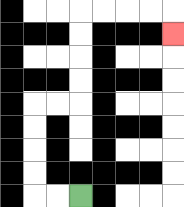{'start': '[3, 8]', 'end': '[7, 1]', 'path_directions': 'L,L,U,U,U,U,R,R,U,U,U,U,R,R,R,R,D', 'path_coordinates': '[[3, 8], [2, 8], [1, 8], [1, 7], [1, 6], [1, 5], [1, 4], [2, 4], [3, 4], [3, 3], [3, 2], [3, 1], [3, 0], [4, 0], [5, 0], [6, 0], [7, 0], [7, 1]]'}